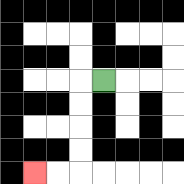{'start': '[4, 3]', 'end': '[1, 7]', 'path_directions': 'L,D,D,D,D,L,L', 'path_coordinates': '[[4, 3], [3, 3], [3, 4], [3, 5], [3, 6], [3, 7], [2, 7], [1, 7]]'}